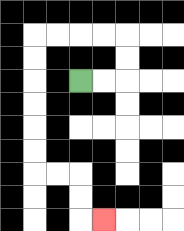{'start': '[3, 3]', 'end': '[4, 9]', 'path_directions': 'R,R,U,U,L,L,L,L,D,D,D,D,D,D,R,R,D,D,R', 'path_coordinates': '[[3, 3], [4, 3], [5, 3], [5, 2], [5, 1], [4, 1], [3, 1], [2, 1], [1, 1], [1, 2], [1, 3], [1, 4], [1, 5], [1, 6], [1, 7], [2, 7], [3, 7], [3, 8], [3, 9], [4, 9]]'}